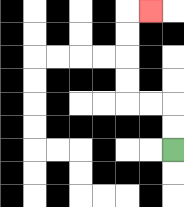{'start': '[7, 6]', 'end': '[6, 0]', 'path_directions': 'U,U,L,L,U,U,U,U,R', 'path_coordinates': '[[7, 6], [7, 5], [7, 4], [6, 4], [5, 4], [5, 3], [5, 2], [5, 1], [5, 0], [6, 0]]'}